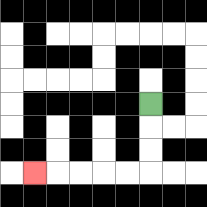{'start': '[6, 4]', 'end': '[1, 7]', 'path_directions': 'D,D,D,L,L,L,L,L', 'path_coordinates': '[[6, 4], [6, 5], [6, 6], [6, 7], [5, 7], [4, 7], [3, 7], [2, 7], [1, 7]]'}